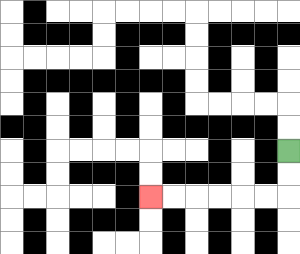{'start': '[12, 6]', 'end': '[6, 8]', 'path_directions': 'D,D,L,L,L,L,L,L', 'path_coordinates': '[[12, 6], [12, 7], [12, 8], [11, 8], [10, 8], [9, 8], [8, 8], [7, 8], [6, 8]]'}